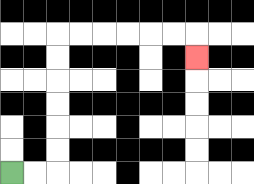{'start': '[0, 7]', 'end': '[8, 2]', 'path_directions': 'R,R,U,U,U,U,U,U,R,R,R,R,R,R,D', 'path_coordinates': '[[0, 7], [1, 7], [2, 7], [2, 6], [2, 5], [2, 4], [2, 3], [2, 2], [2, 1], [3, 1], [4, 1], [5, 1], [6, 1], [7, 1], [8, 1], [8, 2]]'}